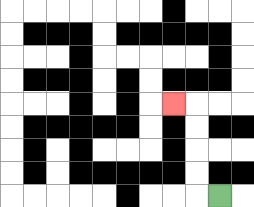{'start': '[9, 8]', 'end': '[7, 4]', 'path_directions': 'L,U,U,U,U,L', 'path_coordinates': '[[9, 8], [8, 8], [8, 7], [8, 6], [8, 5], [8, 4], [7, 4]]'}